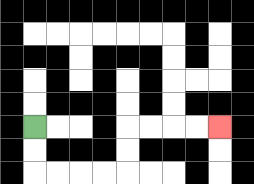{'start': '[1, 5]', 'end': '[9, 5]', 'path_directions': 'D,D,R,R,R,R,U,U,R,R,R,R', 'path_coordinates': '[[1, 5], [1, 6], [1, 7], [2, 7], [3, 7], [4, 7], [5, 7], [5, 6], [5, 5], [6, 5], [7, 5], [8, 5], [9, 5]]'}